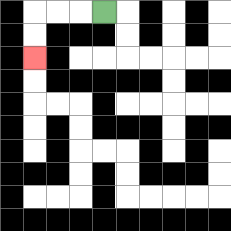{'start': '[4, 0]', 'end': '[1, 2]', 'path_directions': 'L,L,L,D,D', 'path_coordinates': '[[4, 0], [3, 0], [2, 0], [1, 0], [1, 1], [1, 2]]'}